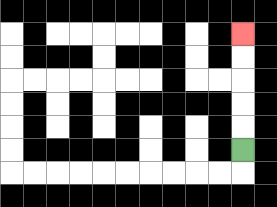{'start': '[10, 6]', 'end': '[10, 1]', 'path_directions': 'U,U,U,U,U', 'path_coordinates': '[[10, 6], [10, 5], [10, 4], [10, 3], [10, 2], [10, 1]]'}